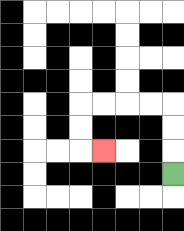{'start': '[7, 7]', 'end': '[4, 6]', 'path_directions': 'U,U,U,L,L,L,L,D,D,R', 'path_coordinates': '[[7, 7], [7, 6], [7, 5], [7, 4], [6, 4], [5, 4], [4, 4], [3, 4], [3, 5], [3, 6], [4, 6]]'}